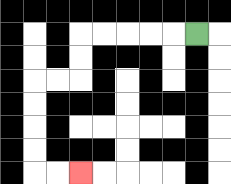{'start': '[8, 1]', 'end': '[3, 7]', 'path_directions': 'L,L,L,L,L,D,D,L,L,D,D,D,D,R,R', 'path_coordinates': '[[8, 1], [7, 1], [6, 1], [5, 1], [4, 1], [3, 1], [3, 2], [3, 3], [2, 3], [1, 3], [1, 4], [1, 5], [1, 6], [1, 7], [2, 7], [3, 7]]'}